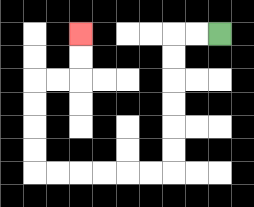{'start': '[9, 1]', 'end': '[3, 1]', 'path_directions': 'L,L,D,D,D,D,D,D,L,L,L,L,L,L,U,U,U,U,R,R,U,U', 'path_coordinates': '[[9, 1], [8, 1], [7, 1], [7, 2], [7, 3], [7, 4], [7, 5], [7, 6], [7, 7], [6, 7], [5, 7], [4, 7], [3, 7], [2, 7], [1, 7], [1, 6], [1, 5], [1, 4], [1, 3], [2, 3], [3, 3], [3, 2], [3, 1]]'}